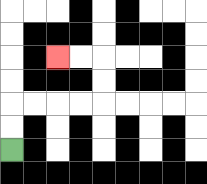{'start': '[0, 6]', 'end': '[2, 2]', 'path_directions': 'U,U,R,R,R,R,U,U,L,L', 'path_coordinates': '[[0, 6], [0, 5], [0, 4], [1, 4], [2, 4], [3, 4], [4, 4], [4, 3], [4, 2], [3, 2], [2, 2]]'}